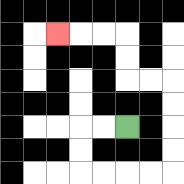{'start': '[5, 5]', 'end': '[2, 1]', 'path_directions': 'L,L,D,D,R,R,R,R,U,U,U,U,L,L,U,U,L,L,L', 'path_coordinates': '[[5, 5], [4, 5], [3, 5], [3, 6], [3, 7], [4, 7], [5, 7], [6, 7], [7, 7], [7, 6], [7, 5], [7, 4], [7, 3], [6, 3], [5, 3], [5, 2], [5, 1], [4, 1], [3, 1], [2, 1]]'}